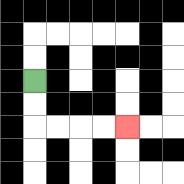{'start': '[1, 3]', 'end': '[5, 5]', 'path_directions': 'D,D,R,R,R,R', 'path_coordinates': '[[1, 3], [1, 4], [1, 5], [2, 5], [3, 5], [4, 5], [5, 5]]'}